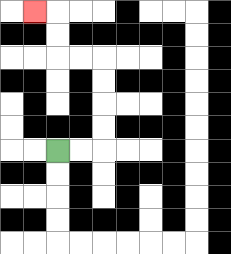{'start': '[2, 6]', 'end': '[1, 0]', 'path_directions': 'R,R,U,U,U,U,L,L,U,U,L', 'path_coordinates': '[[2, 6], [3, 6], [4, 6], [4, 5], [4, 4], [4, 3], [4, 2], [3, 2], [2, 2], [2, 1], [2, 0], [1, 0]]'}